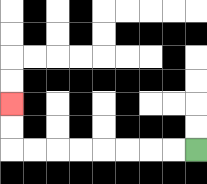{'start': '[8, 6]', 'end': '[0, 4]', 'path_directions': 'L,L,L,L,L,L,L,L,U,U', 'path_coordinates': '[[8, 6], [7, 6], [6, 6], [5, 6], [4, 6], [3, 6], [2, 6], [1, 6], [0, 6], [0, 5], [0, 4]]'}